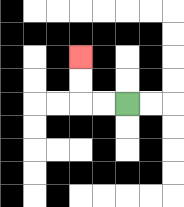{'start': '[5, 4]', 'end': '[3, 2]', 'path_directions': 'L,L,U,U', 'path_coordinates': '[[5, 4], [4, 4], [3, 4], [3, 3], [3, 2]]'}